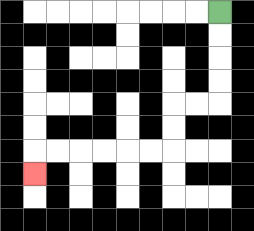{'start': '[9, 0]', 'end': '[1, 7]', 'path_directions': 'D,D,D,D,L,L,D,D,L,L,L,L,L,L,D', 'path_coordinates': '[[9, 0], [9, 1], [9, 2], [9, 3], [9, 4], [8, 4], [7, 4], [7, 5], [7, 6], [6, 6], [5, 6], [4, 6], [3, 6], [2, 6], [1, 6], [1, 7]]'}